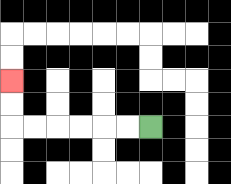{'start': '[6, 5]', 'end': '[0, 3]', 'path_directions': 'L,L,L,L,L,L,U,U', 'path_coordinates': '[[6, 5], [5, 5], [4, 5], [3, 5], [2, 5], [1, 5], [0, 5], [0, 4], [0, 3]]'}